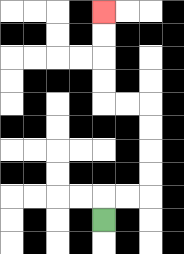{'start': '[4, 9]', 'end': '[4, 0]', 'path_directions': 'U,R,R,U,U,U,U,L,L,U,U,U,U', 'path_coordinates': '[[4, 9], [4, 8], [5, 8], [6, 8], [6, 7], [6, 6], [6, 5], [6, 4], [5, 4], [4, 4], [4, 3], [4, 2], [4, 1], [4, 0]]'}